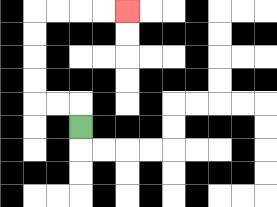{'start': '[3, 5]', 'end': '[5, 0]', 'path_directions': 'U,L,L,U,U,U,U,R,R,R,R', 'path_coordinates': '[[3, 5], [3, 4], [2, 4], [1, 4], [1, 3], [1, 2], [1, 1], [1, 0], [2, 0], [3, 0], [4, 0], [5, 0]]'}